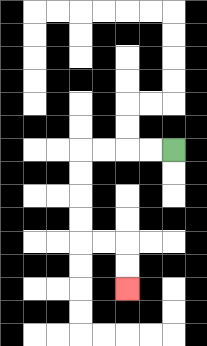{'start': '[7, 6]', 'end': '[5, 12]', 'path_directions': 'L,L,L,L,D,D,D,D,R,R,D,D', 'path_coordinates': '[[7, 6], [6, 6], [5, 6], [4, 6], [3, 6], [3, 7], [3, 8], [3, 9], [3, 10], [4, 10], [5, 10], [5, 11], [5, 12]]'}